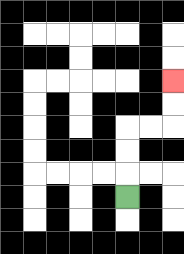{'start': '[5, 8]', 'end': '[7, 3]', 'path_directions': 'U,U,U,R,R,U,U', 'path_coordinates': '[[5, 8], [5, 7], [5, 6], [5, 5], [6, 5], [7, 5], [7, 4], [7, 3]]'}